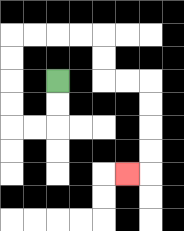{'start': '[2, 3]', 'end': '[5, 7]', 'path_directions': 'D,D,L,L,U,U,U,U,R,R,R,R,D,D,R,R,D,D,D,D,L', 'path_coordinates': '[[2, 3], [2, 4], [2, 5], [1, 5], [0, 5], [0, 4], [0, 3], [0, 2], [0, 1], [1, 1], [2, 1], [3, 1], [4, 1], [4, 2], [4, 3], [5, 3], [6, 3], [6, 4], [6, 5], [6, 6], [6, 7], [5, 7]]'}